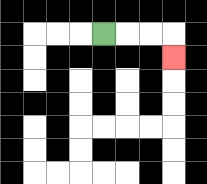{'start': '[4, 1]', 'end': '[7, 2]', 'path_directions': 'R,R,R,D', 'path_coordinates': '[[4, 1], [5, 1], [6, 1], [7, 1], [7, 2]]'}